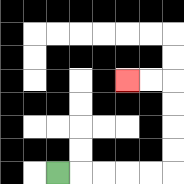{'start': '[2, 7]', 'end': '[5, 3]', 'path_directions': 'R,R,R,R,R,U,U,U,U,L,L', 'path_coordinates': '[[2, 7], [3, 7], [4, 7], [5, 7], [6, 7], [7, 7], [7, 6], [7, 5], [7, 4], [7, 3], [6, 3], [5, 3]]'}